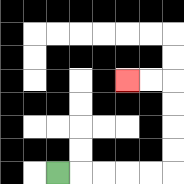{'start': '[2, 7]', 'end': '[5, 3]', 'path_directions': 'R,R,R,R,R,U,U,U,U,L,L', 'path_coordinates': '[[2, 7], [3, 7], [4, 7], [5, 7], [6, 7], [7, 7], [7, 6], [7, 5], [7, 4], [7, 3], [6, 3], [5, 3]]'}